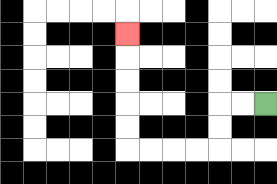{'start': '[11, 4]', 'end': '[5, 1]', 'path_directions': 'L,L,D,D,L,L,L,L,U,U,U,U,U', 'path_coordinates': '[[11, 4], [10, 4], [9, 4], [9, 5], [9, 6], [8, 6], [7, 6], [6, 6], [5, 6], [5, 5], [5, 4], [5, 3], [5, 2], [5, 1]]'}